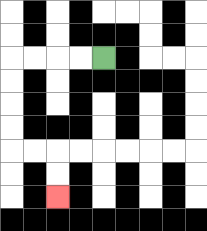{'start': '[4, 2]', 'end': '[2, 8]', 'path_directions': 'L,L,L,L,D,D,D,D,R,R,D,D', 'path_coordinates': '[[4, 2], [3, 2], [2, 2], [1, 2], [0, 2], [0, 3], [0, 4], [0, 5], [0, 6], [1, 6], [2, 6], [2, 7], [2, 8]]'}